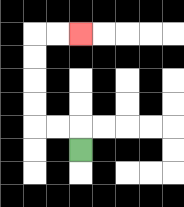{'start': '[3, 6]', 'end': '[3, 1]', 'path_directions': 'U,L,L,U,U,U,U,R,R', 'path_coordinates': '[[3, 6], [3, 5], [2, 5], [1, 5], [1, 4], [1, 3], [1, 2], [1, 1], [2, 1], [3, 1]]'}